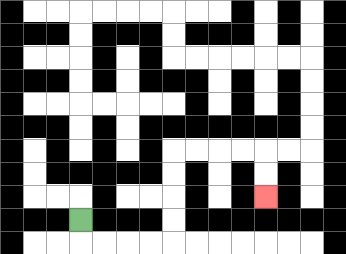{'start': '[3, 9]', 'end': '[11, 8]', 'path_directions': 'D,R,R,R,R,U,U,U,U,R,R,R,R,D,D', 'path_coordinates': '[[3, 9], [3, 10], [4, 10], [5, 10], [6, 10], [7, 10], [7, 9], [7, 8], [7, 7], [7, 6], [8, 6], [9, 6], [10, 6], [11, 6], [11, 7], [11, 8]]'}